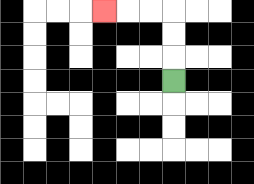{'start': '[7, 3]', 'end': '[4, 0]', 'path_directions': 'U,U,U,L,L,L', 'path_coordinates': '[[7, 3], [7, 2], [7, 1], [7, 0], [6, 0], [5, 0], [4, 0]]'}